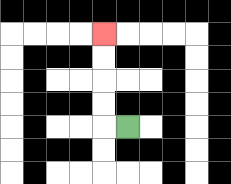{'start': '[5, 5]', 'end': '[4, 1]', 'path_directions': 'L,U,U,U,U', 'path_coordinates': '[[5, 5], [4, 5], [4, 4], [4, 3], [4, 2], [4, 1]]'}